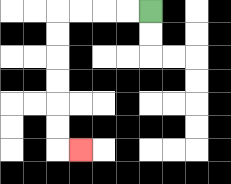{'start': '[6, 0]', 'end': '[3, 6]', 'path_directions': 'L,L,L,L,D,D,D,D,D,D,R', 'path_coordinates': '[[6, 0], [5, 0], [4, 0], [3, 0], [2, 0], [2, 1], [2, 2], [2, 3], [2, 4], [2, 5], [2, 6], [3, 6]]'}